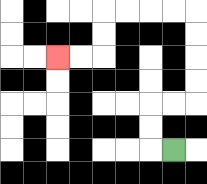{'start': '[7, 6]', 'end': '[2, 2]', 'path_directions': 'L,U,U,R,R,U,U,U,U,L,L,L,L,D,D,L,L', 'path_coordinates': '[[7, 6], [6, 6], [6, 5], [6, 4], [7, 4], [8, 4], [8, 3], [8, 2], [8, 1], [8, 0], [7, 0], [6, 0], [5, 0], [4, 0], [4, 1], [4, 2], [3, 2], [2, 2]]'}